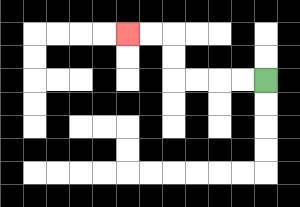{'start': '[11, 3]', 'end': '[5, 1]', 'path_directions': 'L,L,L,L,U,U,L,L', 'path_coordinates': '[[11, 3], [10, 3], [9, 3], [8, 3], [7, 3], [7, 2], [7, 1], [6, 1], [5, 1]]'}